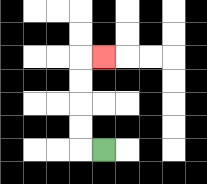{'start': '[4, 6]', 'end': '[4, 2]', 'path_directions': 'L,U,U,U,U,R', 'path_coordinates': '[[4, 6], [3, 6], [3, 5], [3, 4], [3, 3], [3, 2], [4, 2]]'}